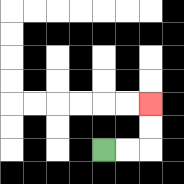{'start': '[4, 6]', 'end': '[6, 4]', 'path_directions': 'R,R,U,U', 'path_coordinates': '[[4, 6], [5, 6], [6, 6], [6, 5], [6, 4]]'}